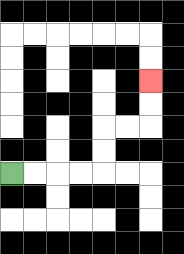{'start': '[0, 7]', 'end': '[6, 3]', 'path_directions': 'R,R,R,R,U,U,R,R,U,U', 'path_coordinates': '[[0, 7], [1, 7], [2, 7], [3, 7], [4, 7], [4, 6], [4, 5], [5, 5], [6, 5], [6, 4], [6, 3]]'}